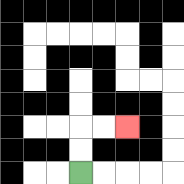{'start': '[3, 7]', 'end': '[5, 5]', 'path_directions': 'U,U,R,R', 'path_coordinates': '[[3, 7], [3, 6], [3, 5], [4, 5], [5, 5]]'}